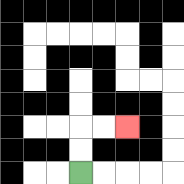{'start': '[3, 7]', 'end': '[5, 5]', 'path_directions': 'U,U,R,R', 'path_coordinates': '[[3, 7], [3, 6], [3, 5], [4, 5], [5, 5]]'}